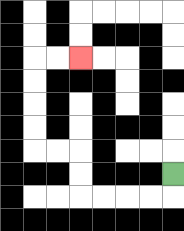{'start': '[7, 7]', 'end': '[3, 2]', 'path_directions': 'D,L,L,L,L,U,U,L,L,U,U,U,U,R,R', 'path_coordinates': '[[7, 7], [7, 8], [6, 8], [5, 8], [4, 8], [3, 8], [3, 7], [3, 6], [2, 6], [1, 6], [1, 5], [1, 4], [1, 3], [1, 2], [2, 2], [3, 2]]'}